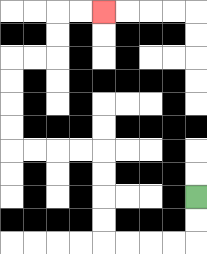{'start': '[8, 8]', 'end': '[4, 0]', 'path_directions': 'D,D,L,L,L,L,U,U,U,U,L,L,L,L,U,U,U,U,R,R,U,U,R,R', 'path_coordinates': '[[8, 8], [8, 9], [8, 10], [7, 10], [6, 10], [5, 10], [4, 10], [4, 9], [4, 8], [4, 7], [4, 6], [3, 6], [2, 6], [1, 6], [0, 6], [0, 5], [0, 4], [0, 3], [0, 2], [1, 2], [2, 2], [2, 1], [2, 0], [3, 0], [4, 0]]'}